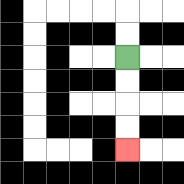{'start': '[5, 2]', 'end': '[5, 6]', 'path_directions': 'D,D,D,D', 'path_coordinates': '[[5, 2], [5, 3], [5, 4], [5, 5], [5, 6]]'}